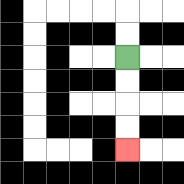{'start': '[5, 2]', 'end': '[5, 6]', 'path_directions': 'D,D,D,D', 'path_coordinates': '[[5, 2], [5, 3], [5, 4], [5, 5], [5, 6]]'}